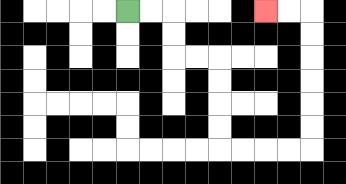{'start': '[5, 0]', 'end': '[11, 0]', 'path_directions': 'R,R,D,D,R,R,D,D,D,D,R,R,R,R,U,U,U,U,U,U,L,L', 'path_coordinates': '[[5, 0], [6, 0], [7, 0], [7, 1], [7, 2], [8, 2], [9, 2], [9, 3], [9, 4], [9, 5], [9, 6], [10, 6], [11, 6], [12, 6], [13, 6], [13, 5], [13, 4], [13, 3], [13, 2], [13, 1], [13, 0], [12, 0], [11, 0]]'}